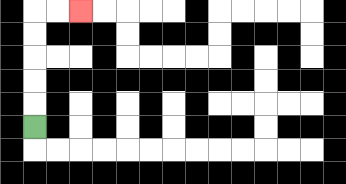{'start': '[1, 5]', 'end': '[3, 0]', 'path_directions': 'U,U,U,U,U,R,R', 'path_coordinates': '[[1, 5], [1, 4], [1, 3], [1, 2], [1, 1], [1, 0], [2, 0], [3, 0]]'}